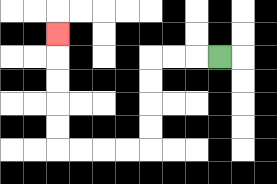{'start': '[9, 2]', 'end': '[2, 1]', 'path_directions': 'L,L,L,D,D,D,D,L,L,L,L,U,U,U,U,U', 'path_coordinates': '[[9, 2], [8, 2], [7, 2], [6, 2], [6, 3], [6, 4], [6, 5], [6, 6], [5, 6], [4, 6], [3, 6], [2, 6], [2, 5], [2, 4], [2, 3], [2, 2], [2, 1]]'}